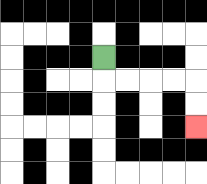{'start': '[4, 2]', 'end': '[8, 5]', 'path_directions': 'D,R,R,R,R,D,D', 'path_coordinates': '[[4, 2], [4, 3], [5, 3], [6, 3], [7, 3], [8, 3], [8, 4], [8, 5]]'}